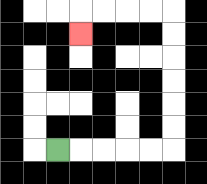{'start': '[2, 6]', 'end': '[3, 1]', 'path_directions': 'R,R,R,R,R,U,U,U,U,U,U,L,L,L,L,D', 'path_coordinates': '[[2, 6], [3, 6], [4, 6], [5, 6], [6, 6], [7, 6], [7, 5], [7, 4], [7, 3], [7, 2], [7, 1], [7, 0], [6, 0], [5, 0], [4, 0], [3, 0], [3, 1]]'}